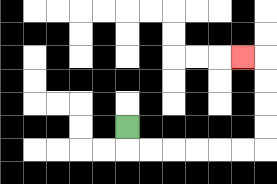{'start': '[5, 5]', 'end': '[10, 2]', 'path_directions': 'D,R,R,R,R,R,R,U,U,U,U,L', 'path_coordinates': '[[5, 5], [5, 6], [6, 6], [7, 6], [8, 6], [9, 6], [10, 6], [11, 6], [11, 5], [11, 4], [11, 3], [11, 2], [10, 2]]'}